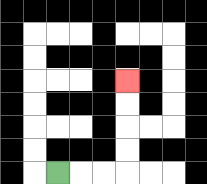{'start': '[2, 7]', 'end': '[5, 3]', 'path_directions': 'R,R,R,U,U,U,U', 'path_coordinates': '[[2, 7], [3, 7], [4, 7], [5, 7], [5, 6], [5, 5], [5, 4], [5, 3]]'}